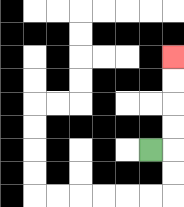{'start': '[6, 6]', 'end': '[7, 2]', 'path_directions': 'R,U,U,U,U', 'path_coordinates': '[[6, 6], [7, 6], [7, 5], [7, 4], [7, 3], [7, 2]]'}